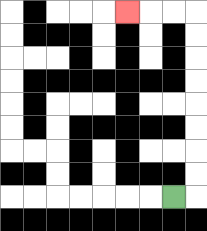{'start': '[7, 8]', 'end': '[5, 0]', 'path_directions': 'R,U,U,U,U,U,U,U,U,L,L,L', 'path_coordinates': '[[7, 8], [8, 8], [8, 7], [8, 6], [8, 5], [8, 4], [8, 3], [8, 2], [8, 1], [8, 0], [7, 0], [6, 0], [5, 0]]'}